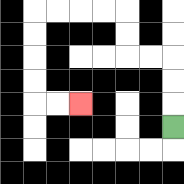{'start': '[7, 5]', 'end': '[3, 4]', 'path_directions': 'U,U,U,L,L,U,U,L,L,L,L,D,D,D,D,R,R', 'path_coordinates': '[[7, 5], [7, 4], [7, 3], [7, 2], [6, 2], [5, 2], [5, 1], [5, 0], [4, 0], [3, 0], [2, 0], [1, 0], [1, 1], [1, 2], [1, 3], [1, 4], [2, 4], [3, 4]]'}